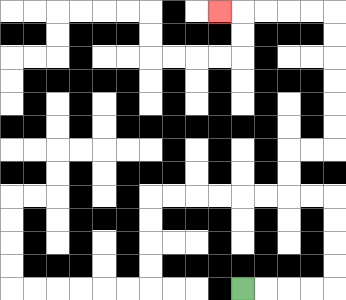{'start': '[10, 12]', 'end': '[9, 0]', 'path_directions': 'R,R,R,R,U,U,U,U,L,L,U,U,R,R,U,U,U,U,U,U,L,L,L,L,L', 'path_coordinates': '[[10, 12], [11, 12], [12, 12], [13, 12], [14, 12], [14, 11], [14, 10], [14, 9], [14, 8], [13, 8], [12, 8], [12, 7], [12, 6], [13, 6], [14, 6], [14, 5], [14, 4], [14, 3], [14, 2], [14, 1], [14, 0], [13, 0], [12, 0], [11, 0], [10, 0], [9, 0]]'}